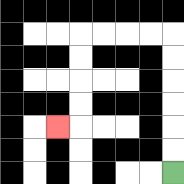{'start': '[7, 7]', 'end': '[2, 5]', 'path_directions': 'U,U,U,U,U,U,L,L,L,L,D,D,D,D,L', 'path_coordinates': '[[7, 7], [7, 6], [7, 5], [7, 4], [7, 3], [7, 2], [7, 1], [6, 1], [5, 1], [4, 1], [3, 1], [3, 2], [3, 3], [3, 4], [3, 5], [2, 5]]'}